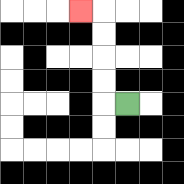{'start': '[5, 4]', 'end': '[3, 0]', 'path_directions': 'L,U,U,U,U,L', 'path_coordinates': '[[5, 4], [4, 4], [4, 3], [4, 2], [4, 1], [4, 0], [3, 0]]'}